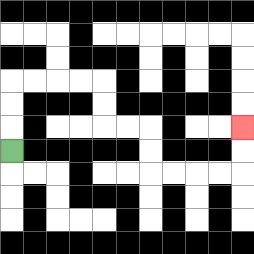{'start': '[0, 6]', 'end': '[10, 5]', 'path_directions': 'U,U,U,R,R,R,R,D,D,R,R,D,D,R,R,R,R,U,U', 'path_coordinates': '[[0, 6], [0, 5], [0, 4], [0, 3], [1, 3], [2, 3], [3, 3], [4, 3], [4, 4], [4, 5], [5, 5], [6, 5], [6, 6], [6, 7], [7, 7], [8, 7], [9, 7], [10, 7], [10, 6], [10, 5]]'}